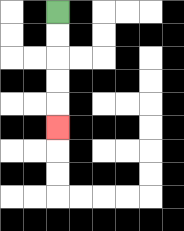{'start': '[2, 0]', 'end': '[2, 5]', 'path_directions': 'D,D,D,D,D', 'path_coordinates': '[[2, 0], [2, 1], [2, 2], [2, 3], [2, 4], [2, 5]]'}